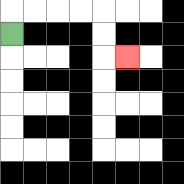{'start': '[0, 1]', 'end': '[5, 2]', 'path_directions': 'U,R,R,R,R,D,D,R', 'path_coordinates': '[[0, 1], [0, 0], [1, 0], [2, 0], [3, 0], [4, 0], [4, 1], [4, 2], [5, 2]]'}